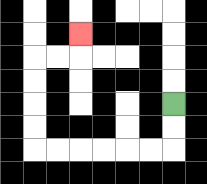{'start': '[7, 4]', 'end': '[3, 1]', 'path_directions': 'D,D,L,L,L,L,L,L,U,U,U,U,R,R,U', 'path_coordinates': '[[7, 4], [7, 5], [7, 6], [6, 6], [5, 6], [4, 6], [3, 6], [2, 6], [1, 6], [1, 5], [1, 4], [1, 3], [1, 2], [2, 2], [3, 2], [3, 1]]'}